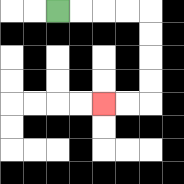{'start': '[2, 0]', 'end': '[4, 4]', 'path_directions': 'R,R,R,R,D,D,D,D,L,L', 'path_coordinates': '[[2, 0], [3, 0], [4, 0], [5, 0], [6, 0], [6, 1], [6, 2], [6, 3], [6, 4], [5, 4], [4, 4]]'}